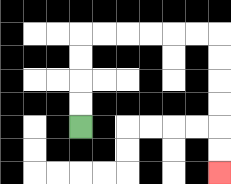{'start': '[3, 5]', 'end': '[9, 7]', 'path_directions': 'U,U,U,U,R,R,R,R,R,R,D,D,D,D,D,D', 'path_coordinates': '[[3, 5], [3, 4], [3, 3], [3, 2], [3, 1], [4, 1], [5, 1], [6, 1], [7, 1], [8, 1], [9, 1], [9, 2], [9, 3], [9, 4], [9, 5], [9, 6], [9, 7]]'}